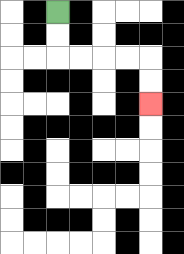{'start': '[2, 0]', 'end': '[6, 4]', 'path_directions': 'D,D,R,R,R,R,D,D', 'path_coordinates': '[[2, 0], [2, 1], [2, 2], [3, 2], [4, 2], [5, 2], [6, 2], [6, 3], [6, 4]]'}